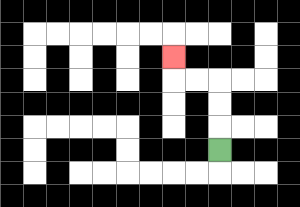{'start': '[9, 6]', 'end': '[7, 2]', 'path_directions': 'U,U,U,L,L,U', 'path_coordinates': '[[9, 6], [9, 5], [9, 4], [9, 3], [8, 3], [7, 3], [7, 2]]'}